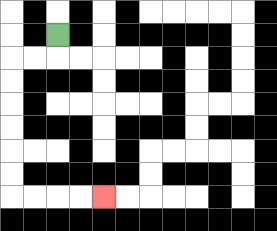{'start': '[2, 1]', 'end': '[4, 8]', 'path_directions': 'D,L,L,D,D,D,D,D,D,R,R,R,R', 'path_coordinates': '[[2, 1], [2, 2], [1, 2], [0, 2], [0, 3], [0, 4], [0, 5], [0, 6], [0, 7], [0, 8], [1, 8], [2, 8], [3, 8], [4, 8]]'}